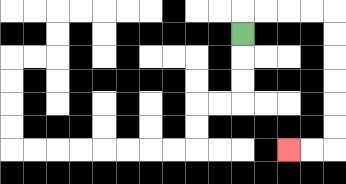{'start': '[10, 1]', 'end': '[12, 6]', 'path_directions': 'U,R,R,R,R,D,D,D,D,D,D,L,L', 'path_coordinates': '[[10, 1], [10, 0], [11, 0], [12, 0], [13, 0], [14, 0], [14, 1], [14, 2], [14, 3], [14, 4], [14, 5], [14, 6], [13, 6], [12, 6]]'}